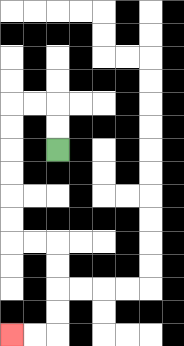{'start': '[2, 6]', 'end': '[0, 14]', 'path_directions': 'U,U,L,L,D,D,D,D,D,D,R,R,D,D,D,D,L,L', 'path_coordinates': '[[2, 6], [2, 5], [2, 4], [1, 4], [0, 4], [0, 5], [0, 6], [0, 7], [0, 8], [0, 9], [0, 10], [1, 10], [2, 10], [2, 11], [2, 12], [2, 13], [2, 14], [1, 14], [0, 14]]'}